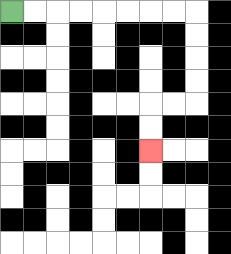{'start': '[0, 0]', 'end': '[6, 6]', 'path_directions': 'R,R,R,R,R,R,R,R,D,D,D,D,L,L,D,D', 'path_coordinates': '[[0, 0], [1, 0], [2, 0], [3, 0], [4, 0], [5, 0], [6, 0], [7, 0], [8, 0], [8, 1], [8, 2], [8, 3], [8, 4], [7, 4], [6, 4], [6, 5], [6, 6]]'}